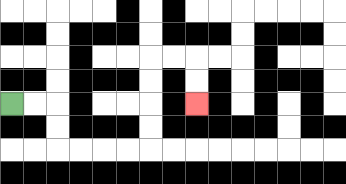{'start': '[0, 4]', 'end': '[8, 4]', 'path_directions': 'R,R,D,D,R,R,R,R,U,U,U,U,R,R,D,D', 'path_coordinates': '[[0, 4], [1, 4], [2, 4], [2, 5], [2, 6], [3, 6], [4, 6], [5, 6], [6, 6], [6, 5], [6, 4], [6, 3], [6, 2], [7, 2], [8, 2], [8, 3], [8, 4]]'}